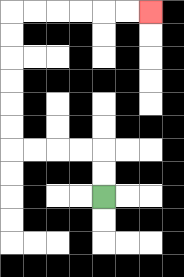{'start': '[4, 8]', 'end': '[6, 0]', 'path_directions': 'U,U,L,L,L,L,U,U,U,U,U,U,R,R,R,R,R,R', 'path_coordinates': '[[4, 8], [4, 7], [4, 6], [3, 6], [2, 6], [1, 6], [0, 6], [0, 5], [0, 4], [0, 3], [0, 2], [0, 1], [0, 0], [1, 0], [2, 0], [3, 0], [4, 0], [5, 0], [6, 0]]'}